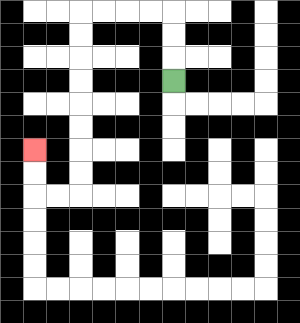{'start': '[7, 3]', 'end': '[1, 6]', 'path_directions': 'U,U,U,L,L,L,L,D,D,D,D,D,D,D,D,L,L,U,U', 'path_coordinates': '[[7, 3], [7, 2], [7, 1], [7, 0], [6, 0], [5, 0], [4, 0], [3, 0], [3, 1], [3, 2], [3, 3], [3, 4], [3, 5], [3, 6], [3, 7], [3, 8], [2, 8], [1, 8], [1, 7], [1, 6]]'}